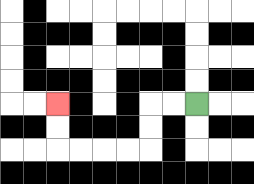{'start': '[8, 4]', 'end': '[2, 4]', 'path_directions': 'L,L,D,D,L,L,L,L,U,U', 'path_coordinates': '[[8, 4], [7, 4], [6, 4], [6, 5], [6, 6], [5, 6], [4, 6], [3, 6], [2, 6], [2, 5], [2, 4]]'}